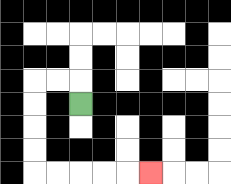{'start': '[3, 4]', 'end': '[6, 7]', 'path_directions': 'U,L,L,D,D,D,D,R,R,R,R,R', 'path_coordinates': '[[3, 4], [3, 3], [2, 3], [1, 3], [1, 4], [1, 5], [1, 6], [1, 7], [2, 7], [3, 7], [4, 7], [5, 7], [6, 7]]'}